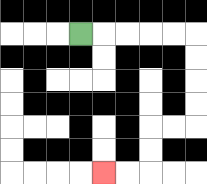{'start': '[3, 1]', 'end': '[4, 7]', 'path_directions': 'R,R,R,R,R,D,D,D,D,L,L,D,D,L,L', 'path_coordinates': '[[3, 1], [4, 1], [5, 1], [6, 1], [7, 1], [8, 1], [8, 2], [8, 3], [8, 4], [8, 5], [7, 5], [6, 5], [6, 6], [6, 7], [5, 7], [4, 7]]'}